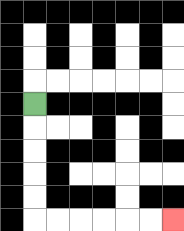{'start': '[1, 4]', 'end': '[7, 9]', 'path_directions': 'D,D,D,D,D,R,R,R,R,R,R', 'path_coordinates': '[[1, 4], [1, 5], [1, 6], [1, 7], [1, 8], [1, 9], [2, 9], [3, 9], [4, 9], [5, 9], [6, 9], [7, 9]]'}